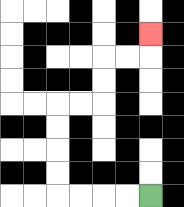{'start': '[6, 8]', 'end': '[6, 1]', 'path_directions': 'L,L,L,L,U,U,U,U,R,R,U,U,R,R,U', 'path_coordinates': '[[6, 8], [5, 8], [4, 8], [3, 8], [2, 8], [2, 7], [2, 6], [2, 5], [2, 4], [3, 4], [4, 4], [4, 3], [4, 2], [5, 2], [6, 2], [6, 1]]'}